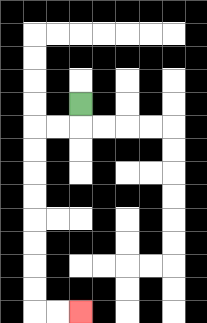{'start': '[3, 4]', 'end': '[3, 13]', 'path_directions': 'D,L,L,D,D,D,D,D,D,D,D,R,R', 'path_coordinates': '[[3, 4], [3, 5], [2, 5], [1, 5], [1, 6], [1, 7], [1, 8], [1, 9], [1, 10], [1, 11], [1, 12], [1, 13], [2, 13], [3, 13]]'}